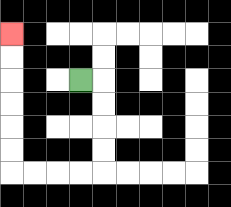{'start': '[3, 3]', 'end': '[0, 1]', 'path_directions': 'R,D,D,D,D,L,L,L,L,U,U,U,U,U,U', 'path_coordinates': '[[3, 3], [4, 3], [4, 4], [4, 5], [4, 6], [4, 7], [3, 7], [2, 7], [1, 7], [0, 7], [0, 6], [0, 5], [0, 4], [0, 3], [0, 2], [0, 1]]'}